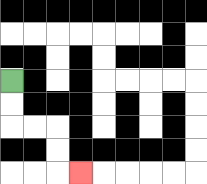{'start': '[0, 3]', 'end': '[3, 7]', 'path_directions': 'D,D,R,R,D,D,R', 'path_coordinates': '[[0, 3], [0, 4], [0, 5], [1, 5], [2, 5], [2, 6], [2, 7], [3, 7]]'}